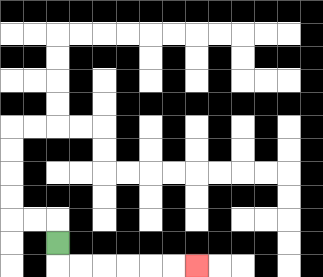{'start': '[2, 10]', 'end': '[8, 11]', 'path_directions': 'D,R,R,R,R,R,R', 'path_coordinates': '[[2, 10], [2, 11], [3, 11], [4, 11], [5, 11], [6, 11], [7, 11], [8, 11]]'}